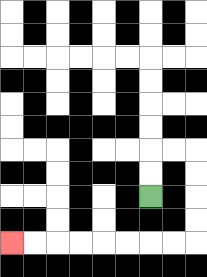{'start': '[6, 8]', 'end': '[0, 10]', 'path_directions': 'U,U,R,R,D,D,D,D,L,L,L,L,L,L,L,L', 'path_coordinates': '[[6, 8], [6, 7], [6, 6], [7, 6], [8, 6], [8, 7], [8, 8], [8, 9], [8, 10], [7, 10], [6, 10], [5, 10], [4, 10], [3, 10], [2, 10], [1, 10], [0, 10]]'}